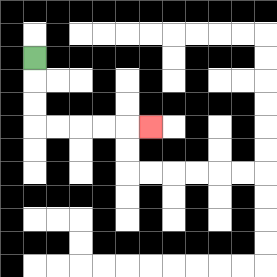{'start': '[1, 2]', 'end': '[6, 5]', 'path_directions': 'D,D,D,R,R,R,R,R', 'path_coordinates': '[[1, 2], [1, 3], [1, 4], [1, 5], [2, 5], [3, 5], [4, 5], [5, 5], [6, 5]]'}